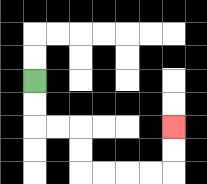{'start': '[1, 3]', 'end': '[7, 5]', 'path_directions': 'D,D,R,R,D,D,R,R,R,R,U,U', 'path_coordinates': '[[1, 3], [1, 4], [1, 5], [2, 5], [3, 5], [3, 6], [3, 7], [4, 7], [5, 7], [6, 7], [7, 7], [7, 6], [7, 5]]'}